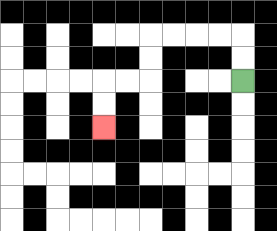{'start': '[10, 3]', 'end': '[4, 5]', 'path_directions': 'U,U,L,L,L,L,D,D,L,L,D,D', 'path_coordinates': '[[10, 3], [10, 2], [10, 1], [9, 1], [8, 1], [7, 1], [6, 1], [6, 2], [6, 3], [5, 3], [4, 3], [4, 4], [4, 5]]'}